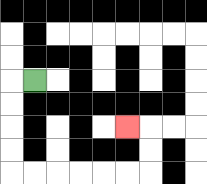{'start': '[1, 3]', 'end': '[5, 5]', 'path_directions': 'L,D,D,D,D,R,R,R,R,R,R,U,U,L', 'path_coordinates': '[[1, 3], [0, 3], [0, 4], [0, 5], [0, 6], [0, 7], [1, 7], [2, 7], [3, 7], [4, 7], [5, 7], [6, 7], [6, 6], [6, 5], [5, 5]]'}